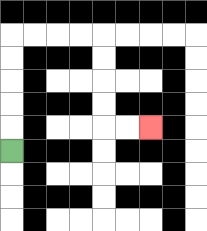{'start': '[0, 6]', 'end': '[6, 5]', 'path_directions': 'U,U,U,U,U,R,R,R,R,D,D,D,D,R,R', 'path_coordinates': '[[0, 6], [0, 5], [0, 4], [0, 3], [0, 2], [0, 1], [1, 1], [2, 1], [3, 1], [4, 1], [4, 2], [4, 3], [4, 4], [4, 5], [5, 5], [6, 5]]'}